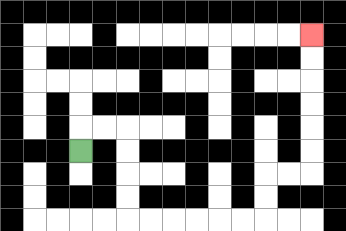{'start': '[3, 6]', 'end': '[13, 1]', 'path_directions': 'U,R,R,D,D,D,D,R,R,R,R,R,R,U,U,R,R,U,U,U,U,U,U', 'path_coordinates': '[[3, 6], [3, 5], [4, 5], [5, 5], [5, 6], [5, 7], [5, 8], [5, 9], [6, 9], [7, 9], [8, 9], [9, 9], [10, 9], [11, 9], [11, 8], [11, 7], [12, 7], [13, 7], [13, 6], [13, 5], [13, 4], [13, 3], [13, 2], [13, 1]]'}